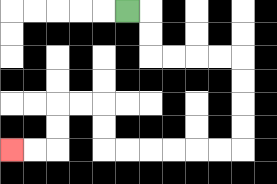{'start': '[5, 0]', 'end': '[0, 6]', 'path_directions': 'R,D,D,R,R,R,R,D,D,D,D,L,L,L,L,L,L,U,U,L,L,D,D,L,L', 'path_coordinates': '[[5, 0], [6, 0], [6, 1], [6, 2], [7, 2], [8, 2], [9, 2], [10, 2], [10, 3], [10, 4], [10, 5], [10, 6], [9, 6], [8, 6], [7, 6], [6, 6], [5, 6], [4, 6], [4, 5], [4, 4], [3, 4], [2, 4], [2, 5], [2, 6], [1, 6], [0, 6]]'}